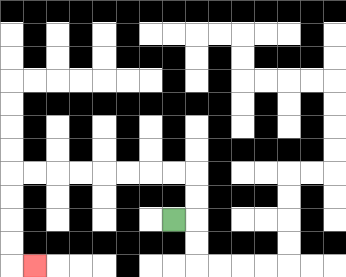{'start': '[7, 9]', 'end': '[1, 11]', 'path_directions': 'R,U,U,L,L,L,L,L,L,L,L,D,D,D,D,R', 'path_coordinates': '[[7, 9], [8, 9], [8, 8], [8, 7], [7, 7], [6, 7], [5, 7], [4, 7], [3, 7], [2, 7], [1, 7], [0, 7], [0, 8], [0, 9], [0, 10], [0, 11], [1, 11]]'}